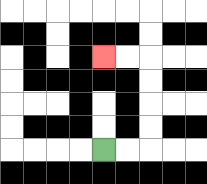{'start': '[4, 6]', 'end': '[4, 2]', 'path_directions': 'R,R,U,U,U,U,L,L', 'path_coordinates': '[[4, 6], [5, 6], [6, 6], [6, 5], [6, 4], [6, 3], [6, 2], [5, 2], [4, 2]]'}